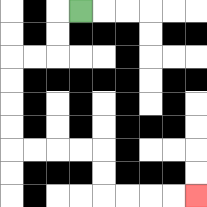{'start': '[3, 0]', 'end': '[8, 8]', 'path_directions': 'L,D,D,L,L,D,D,D,D,R,R,R,R,D,D,R,R,R,R', 'path_coordinates': '[[3, 0], [2, 0], [2, 1], [2, 2], [1, 2], [0, 2], [0, 3], [0, 4], [0, 5], [0, 6], [1, 6], [2, 6], [3, 6], [4, 6], [4, 7], [4, 8], [5, 8], [6, 8], [7, 8], [8, 8]]'}